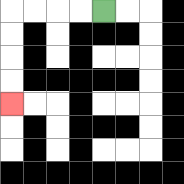{'start': '[4, 0]', 'end': '[0, 4]', 'path_directions': 'L,L,L,L,D,D,D,D', 'path_coordinates': '[[4, 0], [3, 0], [2, 0], [1, 0], [0, 0], [0, 1], [0, 2], [0, 3], [0, 4]]'}